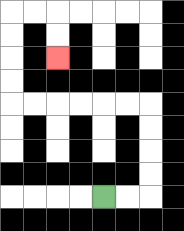{'start': '[4, 8]', 'end': '[2, 2]', 'path_directions': 'R,R,U,U,U,U,L,L,L,L,L,L,U,U,U,U,R,R,D,D', 'path_coordinates': '[[4, 8], [5, 8], [6, 8], [6, 7], [6, 6], [6, 5], [6, 4], [5, 4], [4, 4], [3, 4], [2, 4], [1, 4], [0, 4], [0, 3], [0, 2], [0, 1], [0, 0], [1, 0], [2, 0], [2, 1], [2, 2]]'}